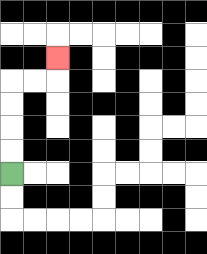{'start': '[0, 7]', 'end': '[2, 2]', 'path_directions': 'U,U,U,U,R,R,U', 'path_coordinates': '[[0, 7], [0, 6], [0, 5], [0, 4], [0, 3], [1, 3], [2, 3], [2, 2]]'}